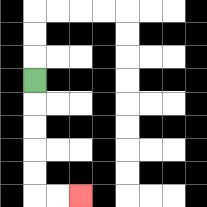{'start': '[1, 3]', 'end': '[3, 8]', 'path_directions': 'D,D,D,D,D,R,R', 'path_coordinates': '[[1, 3], [1, 4], [1, 5], [1, 6], [1, 7], [1, 8], [2, 8], [3, 8]]'}